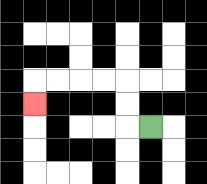{'start': '[6, 5]', 'end': '[1, 4]', 'path_directions': 'L,U,U,L,L,L,L,D', 'path_coordinates': '[[6, 5], [5, 5], [5, 4], [5, 3], [4, 3], [3, 3], [2, 3], [1, 3], [1, 4]]'}